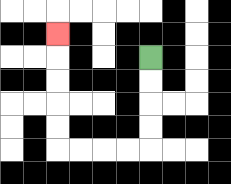{'start': '[6, 2]', 'end': '[2, 1]', 'path_directions': 'D,D,D,D,L,L,L,L,U,U,U,U,U', 'path_coordinates': '[[6, 2], [6, 3], [6, 4], [6, 5], [6, 6], [5, 6], [4, 6], [3, 6], [2, 6], [2, 5], [2, 4], [2, 3], [2, 2], [2, 1]]'}